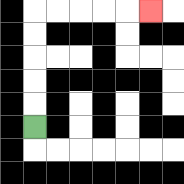{'start': '[1, 5]', 'end': '[6, 0]', 'path_directions': 'U,U,U,U,U,R,R,R,R,R', 'path_coordinates': '[[1, 5], [1, 4], [1, 3], [1, 2], [1, 1], [1, 0], [2, 0], [3, 0], [4, 0], [5, 0], [6, 0]]'}